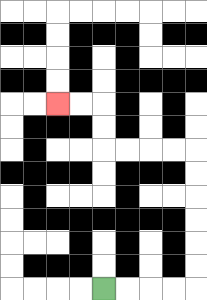{'start': '[4, 12]', 'end': '[2, 4]', 'path_directions': 'R,R,R,R,U,U,U,U,U,U,L,L,L,L,U,U,L,L', 'path_coordinates': '[[4, 12], [5, 12], [6, 12], [7, 12], [8, 12], [8, 11], [8, 10], [8, 9], [8, 8], [8, 7], [8, 6], [7, 6], [6, 6], [5, 6], [4, 6], [4, 5], [4, 4], [3, 4], [2, 4]]'}